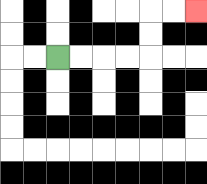{'start': '[2, 2]', 'end': '[8, 0]', 'path_directions': 'R,R,R,R,U,U,R,R', 'path_coordinates': '[[2, 2], [3, 2], [4, 2], [5, 2], [6, 2], [6, 1], [6, 0], [7, 0], [8, 0]]'}